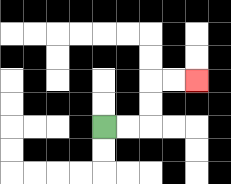{'start': '[4, 5]', 'end': '[8, 3]', 'path_directions': 'R,R,U,U,R,R', 'path_coordinates': '[[4, 5], [5, 5], [6, 5], [6, 4], [6, 3], [7, 3], [8, 3]]'}